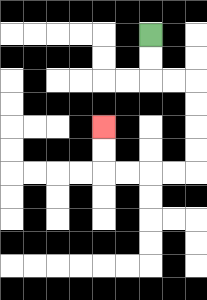{'start': '[6, 1]', 'end': '[4, 5]', 'path_directions': 'D,D,R,R,D,D,D,D,L,L,L,L,U,U', 'path_coordinates': '[[6, 1], [6, 2], [6, 3], [7, 3], [8, 3], [8, 4], [8, 5], [8, 6], [8, 7], [7, 7], [6, 7], [5, 7], [4, 7], [4, 6], [4, 5]]'}